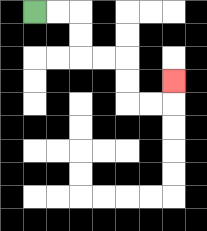{'start': '[1, 0]', 'end': '[7, 3]', 'path_directions': 'R,R,D,D,R,R,D,D,R,R,U', 'path_coordinates': '[[1, 0], [2, 0], [3, 0], [3, 1], [3, 2], [4, 2], [5, 2], [5, 3], [5, 4], [6, 4], [7, 4], [7, 3]]'}